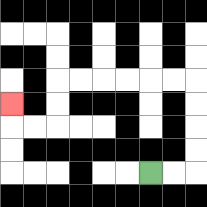{'start': '[6, 7]', 'end': '[0, 4]', 'path_directions': 'R,R,U,U,U,U,L,L,L,L,L,L,D,D,L,L,U', 'path_coordinates': '[[6, 7], [7, 7], [8, 7], [8, 6], [8, 5], [8, 4], [8, 3], [7, 3], [6, 3], [5, 3], [4, 3], [3, 3], [2, 3], [2, 4], [2, 5], [1, 5], [0, 5], [0, 4]]'}